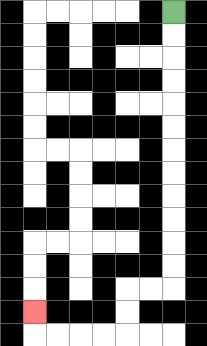{'start': '[7, 0]', 'end': '[1, 13]', 'path_directions': 'D,D,D,D,D,D,D,D,D,D,D,D,L,L,D,D,L,L,L,L,U', 'path_coordinates': '[[7, 0], [7, 1], [7, 2], [7, 3], [7, 4], [7, 5], [7, 6], [7, 7], [7, 8], [7, 9], [7, 10], [7, 11], [7, 12], [6, 12], [5, 12], [5, 13], [5, 14], [4, 14], [3, 14], [2, 14], [1, 14], [1, 13]]'}